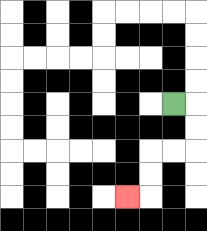{'start': '[7, 4]', 'end': '[5, 8]', 'path_directions': 'R,D,D,L,L,D,D,L', 'path_coordinates': '[[7, 4], [8, 4], [8, 5], [8, 6], [7, 6], [6, 6], [6, 7], [6, 8], [5, 8]]'}